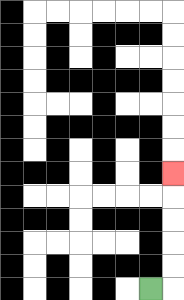{'start': '[6, 12]', 'end': '[7, 7]', 'path_directions': 'R,U,U,U,U,U', 'path_coordinates': '[[6, 12], [7, 12], [7, 11], [7, 10], [7, 9], [7, 8], [7, 7]]'}